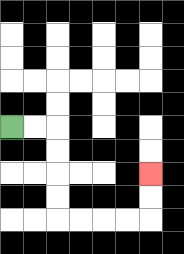{'start': '[0, 5]', 'end': '[6, 7]', 'path_directions': 'R,R,D,D,D,D,R,R,R,R,U,U', 'path_coordinates': '[[0, 5], [1, 5], [2, 5], [2, 6], [2, 7], [2, 8], [2, 9], [3, 9], [4, 9], [5, 9], [6, 9], [6, 8], [6, 7]]'}